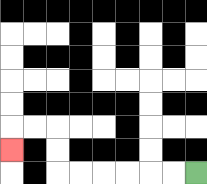{'start': '[8, 7]', 'end': '[0, 6]', 'path_directions': 'L,L,L,L,L,L,U,U,L,L,D', 'path_coordinates': '[[8, 7], [7, 7], [6, 7], [5, 7], [4, 7], [3, 7], [2, 7], [2, 6], [2, 5], [1, 5], [0, 5], [0, 6]]'}